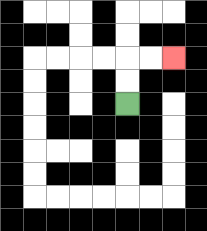{'start': '[5, 4]', 'end': '[7, 2]', 'path_directions': 'U,U,R,R', 'path_coordinates': '[[5, 4], [5, 3], [5, 2], [6, 2], [7, 2]]'}